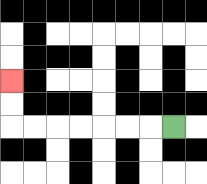{'start': '[7, 5]', 'end': '[0, 3]', 'path_directions': 'L,L,L,L,L,L,L,U,U', 'path_coordinates': '[[7, 5], [6, 5], [5, 5], [4, 5], [3, 5], [2, 5], [1, 5], [0, 5], [0, 4], [0, 3]]'}